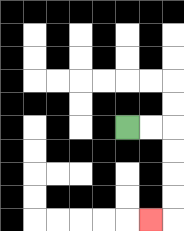{'start': '[5, 5]', 'end': '[6, 9]', 'path_directions': 'R,R,D,D,D,D,L', 'path_coordinates': '[[5, 5], [6, 5], [7, 5], [7, 6], [7, 7], [7, 8], [7, 9], [6, 9]]'}